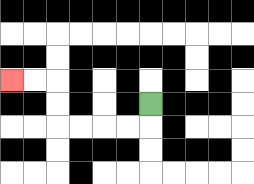{'start': '[6, 4]', 'end': '[0, 3]', 'path_directions': 'D,L,L,L,L,U,U,L,L', 'path_coordinates': '[[6, 4], [6, 5], [5, 5], [4, 5], [3, 5], [2, 5], [2, 4], [2, 3], [1, 3], [0, 3]]'}